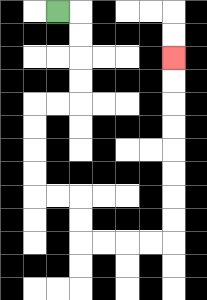{'start': '[2, 0]', 'end': '[7, 2]', 'path_directions': 'R,D,D,D,D,L,L,D,D,D,D,R,R,D,D,R,R,R,R,U,U,U,U,U,U,U,U', 'path_coordinates': '[[2, 0], [3, 0], [3, 1], [3, 2], [3, 3], [3, 4], [2, 4], [1, 4], [1, 5], [1, 6], [1, 7], [1, 8], [2, 8], [3, 8], [3, 9], [3, 10], [4, 10], [5, 10], [6, 10], [7, 10], [7, 9], [7, 8], [7, 7], [7, 6], [7, 5], [7, 4], [7, 3], [7, 2]]'}